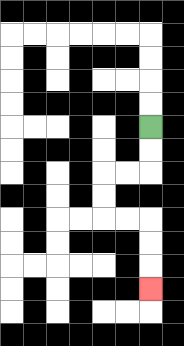{'start': '[6, 5]', 'end': '[6, 12]', 'path_directions': 'D,D,L,L,D,D,R,R,D,D,D', 'path_coordinates': '[[6, 5], [6, 6], [6, 7], [5, 7], [4, 7], [4, 8], [4, 9], [5, 9], [6, 9], [6, 10], [6, 11], [6, 12]]'}